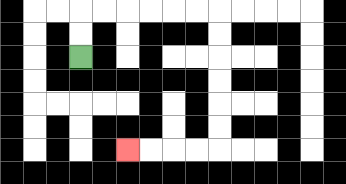{'start': '[3, 2]', 'end': '[5, 6]', 'path_directions': 'U,U,R,R,R,R,R,R,D,D,D,D,D,D,L,L,L,L', 'path_coordinates': '[[3, 2], [3, 1], [3, 0], [4, 0], [5, 0], [6, 0], [7, 0], [8, 0], [9, 0], [9, 1], [9, 2], [9, 3], [9, 4], [9, 5], [9, 6], [8, 6], [7, 6], [6, 6], [5, 6]]'}